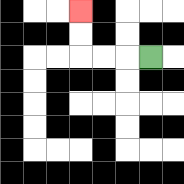{'start': '[6, 2]', 'end': '[3, 0]', 'path_directions': 'L,L,L,U,U', 'path_coordinates': '[[6, 2], [5, 2], [4, 2], [3, 2], [3, 1], [3, 0]]'}